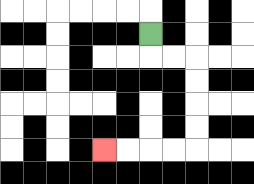{'start': '[6, 1]', 'end': '[4, 6]', 'path_directions': 'D,R,R,D,D,D,D,L,L,L,L', 'path_coordinates': '[[6, 1], [6, 2], [7, 2], [8, 2], [8, 3], [8, 4], [8, 5], [8, 6], [7, 6], [6, 6], [5, 6], [4, 6]]'}